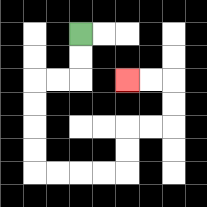{'start': '[3, 1]', 'end': '[5, 3]', 'path_directions': 'D,D,L,L,D,D,D,D,R,R,R,R,U,U,R,R,U,U,L,L', 'path_coordinates': '[[3, 1], [3, 2], [3, 3], [2, 3], [1, 3], [1, 4], [1, 5], [1, 6], [1, 7], [2, 7], [3, 7], [4, 7], [5, 7], [5, 6], [5, 5], [6, 5], [7, 5], [7, 4], [7, 3], [6, 3], [5, 3]]'}